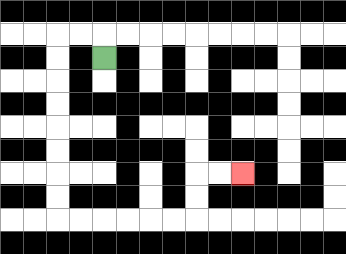{'start': '[4, 2]', 'end': '[10, 7]', 'path_directions': 'U,L,L,D,D,D,D,D,D,D,D,R,R,R,R,R,R,U,U,R,R', 'path_coordinates': '[[4, 2], [4, 1], [3, 1], [2, 1], [2, 2], [2, 3], [2, 4], [2, 5], [2, 6], [2, 7], [2, 8], [2, 9], [3, 9], [4, 9], [5, 9], [6, 9], [7, 9], [8, 9], [8, 8], [8, 7], [9, 7], [10, 7]]'}